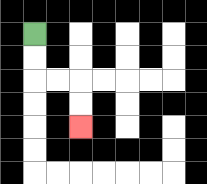{'start': '[1, 1]', 'end': '[3, 5]', 'path_directions': 'D,D,R,R,D,D', 'path_coordinates': '[[1, 1], [1, 2], [1, 3], [2, 3], [3, 3], [3, 4], [3, 5]]'}